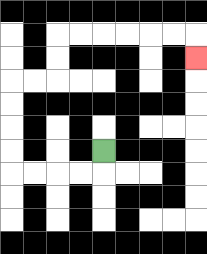{'start': '[4, 6]', 'end': '[8, 2]', 'path_directions': 'D,L,L,L,L,U,U,U,U,R,R,U,U,R,R,R,R,R,R,D', 'path_coordinates': '[[4, 6], [4, 7], [3, 7], [2, 7], [1, 7], [0, 7], [0, 6], [0, 5], [0, 4], [0, 3], [1, 3], [2, 3], [2, 2], [2, 1], [3, 1], [4, 1], [5, 1], [6, 1], [7, 1], [8, 1], [8, 2]]'}